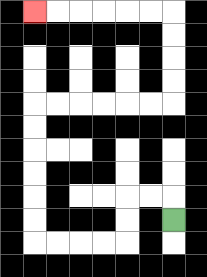{'start': '[7, 9]', 'end': '[1, 0]', 'path_directions': 'U,L,L,D,D,L,L,L,L,U,U,U,U,U,U,R,R,R,R,R,R,U,U,U,U,L,L,L,L,L,L', 'path_coordinates': '[[7, 9], [7, 8], [6, 8], [5, 8], [5, 9], [5, 10], [4, 10], [3, 10], [2, 10], [1, 10], [1, 9], [1, 8], [1, 7], [1, 6], [1, 5], [1, 4], [2, 4], [3, 4], [4, 4], [5, 4], [6, 4], [7, 4], [7, 3], [7, 2], [7, 1], [7, 0], [6, 0], [5, 0], [4, 0], [3, 0], [2, 0], [1, 0]]'}